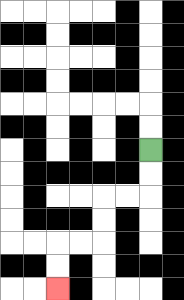{'start': '[6, 6]', 'end': '[2, 12]', 'path_directions': 'D,D,L,L,D,D,L,L,D,D', 'path_coordinates': '[[6, 6], [6, 7], [6, 8], [5, 8], [4, 8], [4, 9], [4, 10], [3, 10], [2, 10], [2, 11], [2, 12]]'}